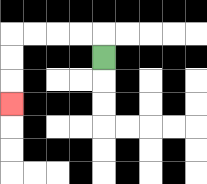{'start': '[4, 2]', 'end': '[0, 4]', 'path_directions': 'U,L,L,L,L,D,D,D', 'path_coordinates': '[[4, 2], [4, 1], [3, 1], [2, 1], [1, 1], [0, 1], [0, 2], [0, 3], [0, 4]]'}